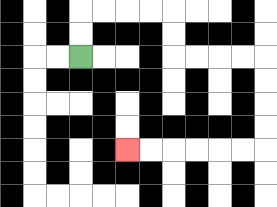{'start': '[3, 2]', 'end': '[5, 6]', 'path_directions': 'U,U,R,R,R,R,D,D,R,R,R,R,D,D,D,D,L,L,L,L,L,L', 'path_coordinates': '[[3, 2], [3, 1], [3, 0], [4, 0], [5, 0], [6, 0], [7, 0], [7, 1], [7, 2], [8, 2], [9, 2], [10, 2], [11, 2], [11, 3], [11, 4], [11, 5], [11, 6], [10, 6], [9, 6], [8, 6], [7, 6], [6, 6], [5, 6]]'}